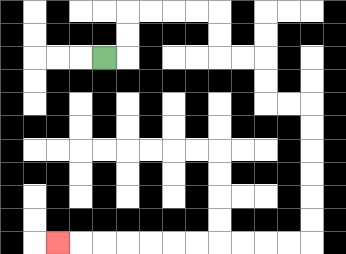{'start': '[4, 2]', 'end': '[2, 10]', 'path_directions': 'R,U,U,R,R,R,R,D,D,R,R,D,D,R,R,D,D,D,D,D,D,L,L,L,L,L,L,L,L,L,L,L', 'path_coordinates': '[[4, 2], [5, 2], [5, 1], [5, 0], [6, 0], [7, 0], [8, 0], [9, 0], [9, 1], [9, 2], [10, 2], [11, 2], [11, 3], [11, 4], [12, 4], [13, 4], [13, 5], [13, 6], [13, 7], [13, 8], [13, 9], [13, 10], [12, 10], [11, 10], [10, 10], [9, 10], [8, 10], [7, 10], [6, 10], [5, 10], [4, 10], [3, 10], [2, 10]]'}